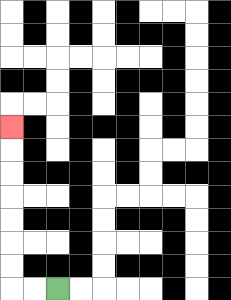{'start': '[2, 12]', 'end': '[0, 5]', 'path_directions': 'L,L,U,U,U,U,U,U,U', 'path_coordinates': '[[2, 12], [1, 12], [0, 12], [0, 11], [0, 10], [0, 9], [0, 8], [0, 7], [0, 6], [0, 5]]'}